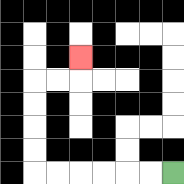{'start': '[7, 7]', 'end': '[3, 2]', 'path_directions': 'L,L,L,L,L,L,U,U,U,U,R,R,U', 'path_coordinates': '[[7, 7], [6, 7], [5, 7], [4, 7], [3, 7], [2, 7], [1, 7], [1, 6], [1, 5], [1, 4], [1, 3], [2, 3], [3, 3], [3, 2]]'}